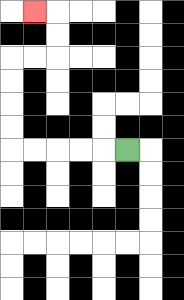{'start': '[5, 6]', 'end': '[1, 0]', 'path_directions': 'L,L,L,L,L,U,U,U,U,R,R,U,U,L', 'path_coordinates': '[[5, 6], [4, 6], [3, 6], [2, 6], [1, 6], [0, 6], [0, 5], [0, 4], [0, 3], [0, 2], [1, 2], [2, 2], [2, 1], [2, 0], [1, 0]]'}